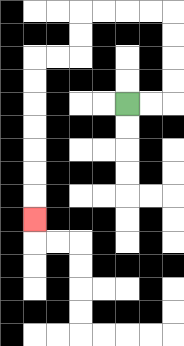{'start': '[5, 4]', 'end': '[1, 9]', 'path_directions': 'R,R,U,U,U,U,L,L,L,L,D,D,L,L,D,D,D,D,D,D,D', 'path_coordinates': '[[5, 4], [6, 4], [7, 4], [7, 3], [7, 2], [7, 1], [7, 0], [6, 0], [5, 0], [4, 0], [3, 0], [3, 1], [3, 2], [2, 2], [1, 2], [1, 3], [1, 4], [1, 5], [1, 6], [1, 7], [1, 8], [1, 9]]'}